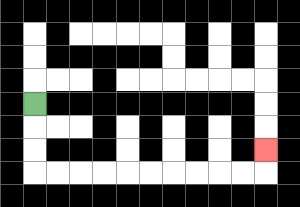{'start': '[1, 4]', 'end': '[11, 6]', 'path_directions': 'D,D,D,R,R,R,R,R,R,R,R,R,R,U', 'path_coordinates': '[[1, 4], [1, 5], [1, 6], [1, 7], [2, 7], [3, 7], [4, 7], [5, 7], [6, 7], [7, 7], [8, 7], [9, 7], [10, 7], [11, 7], [11, 6]]'}